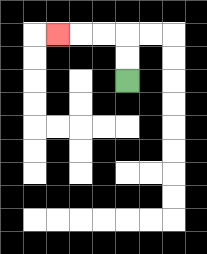{'start': '[5, 3]', 'end': '[2, 1]', 'path_directions': 'U,U,L,L,L', 'path_coordinates': '[[5, 3], [5, 2], [5, 1], [4, 1], [3, 1], [2, 1]]'}